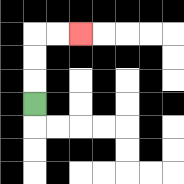{'start': '[1, 4]', 'end': '[3, 1]', 'path_directions': 'U,U,U,R,R', 'path_coordinates': '[[1, 4], [1, 3], [1, 2], [1, 1], [2, 1], [3, 1]]'}